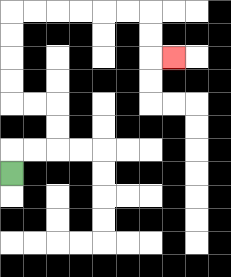{'start': '[0, 7]', 'end': '[7, 2]', 'path_directions': 'U,R,R,U,U,L,L,U,U,U,U,R,R,R,R,R,R,D,D,R', 'path_coordinates': '[[0, 7], [0, 6], [1, 6], [2, 6], [2, 5], [2, 4], [1, 4], [0, 4], [0, 3], [0, 2], [0, 1], [0, 0], [1, 0], [2, 0], [3, 0], [4, 0], [5, 0], [6, 0], [6, 1], [6, 2], [7, 2]]'}